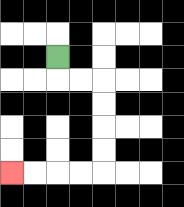{'start': '[2, 2]', 'end': '[0, 7]', 'path_directions': 'D,R,R,D,D,D,D,L,L,L,L', 'path_coordinates': '[[2, 2], [2, 3], [3, 3], [4, 3], [4, 4], [4, 5], [4, 6], [4, 7], [3, 7], [2, 7], [1, 7], [0, 7]]'}